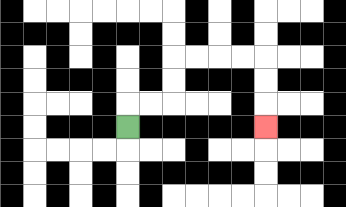{'start': '[5, 5]', 'end': '[11, 5]', 'path_directions': 'U,R,R,U,U,R,R,R,R,D,D,D', 'path_coordinates': '[[5, 5], [5, 4], [6, 4], [7, 4], [7, 3], [7, 2], [8, 2], [9, 2], [10, 2], [11, 2], [11, 3], [11, 4], [11, 5]]'}